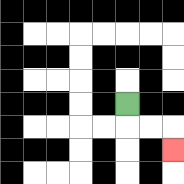{'start': '[5, 4]', 'end': '[7, 6]', 'path_directions': 'D,R,R,D', 'path_coordinates': '[[5, 4], [5, 5], [6, 5], [7, 5], [7, 6]]'}